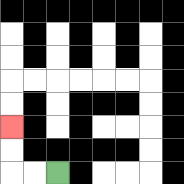{'start': '[2, 7]', 'end': '[0, 5]', 'path_directions': 'L,L,U,U', 'path_coordinates': '[[2, 7], [1, 7], [0, 7], [0, 6], [0, 5]]'}